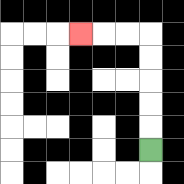{'start': '[6, 6]', 'end': '[3, 1]', 'path_directions': 'U,U,U,U,U,L,L,L', 'path_coordinates': '[[6, 6], [6, 5], [6, 4], [6, 3], [6, 2], [6, 1], [5, 1], [4, 1], [3, 1]]'}